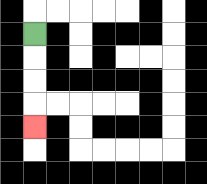{'start': '[1, 1]', 'end': '[1, 5]', 'path_directions': 'D,D,D,D', 'path_coordinates': '[[1, 1], [1, 2], [1, 3], [1, 4], [1, 5]]'}